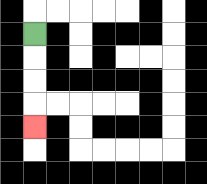{'start': '[1, 1]', 'end': '[1, 5]', 'path_directions': 'D,D,D,D', 'path_coordinates': '[[1, 1], [1, 2], [1, 3], [1, 4], [1, 5]]'}